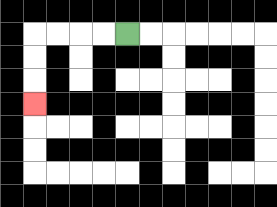{'start': '[5, 1]', 'end': '[1, 4]', 'path_directions': 'L,L,L,L,D,D,D', 'path_coordinates': '[[5, 1], [4, 1], [3, 1], [2, 1], [1, 1], [1, 2], [1, 3], [1, 4]]'}